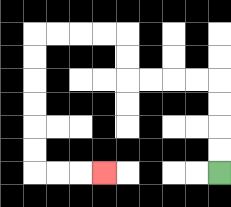{'start': '[9, 7]', 'end': '[4, 7]', 'path_directions': 'U,U,U,U,L,L,L,L,U,U,L,L,L,L,D,D,D,D,D,D,R,R,R', 'path_coordinates': '[[9, 7], [9, 6], [9, 5], [9, 4], [9, 3], [8, 3], [7, 3], [6, 3], [5, 3], [5, 2], [5, 1], [4, 1], [3, 1], [2, 1], [1, 1], [1, 2], [1, 3], [1, 4], [1, 5], [1, 6], [1, 7], [2, 7], [3, 7], [4, 7]]'}